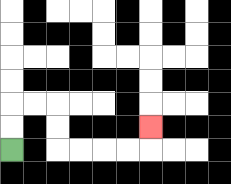{'start': '[0, 6]', 'end': '[6, 5]', 'path_directions': 'U,U,R,R,D,D,R,R,R,R,U', 'path_coordinates': '[[0, 6], [0, 5], [0, 4], [1, 4], [2, 4], [2, 5], [2, 6], [3, 6], [4, 6], [5, 6], [6, 6], [6, 5]]'}